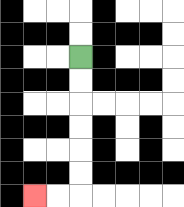{'start': '[3, 2]', 'end': '[1, 8]', 'path_directions': 'D,D,D,D,D,D,L,L', 'path_coordinates': '[[3, 2], [3, 3], [3, 4], [3, 5], [3, 6], [3, 7], [3, 8], [2, 8], [1, 8]]'}